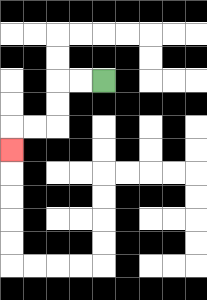{'start': '[4, 3]', 'end': '[0, 6]', 'path_directions': 'L,L,D,D,L,L,D', 'path_coordinates': '[[4, 3], [3, 3], [2, 3], [2, 4], [2, 5], [1, 5], [0, 5], [0, 6]]'}